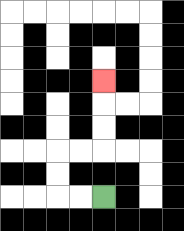{'start': '[4, 8]', 'end': '[4, 3]', 'path_directions': 'L,L,U,U,R,R,U,U,U', 'path_coordinates': '[[4, 8], [3, 8], [2, 8], [2, 7], [2, 6], [3, 6], [4, 6], [4, 5], [4, 4], [4, 3]]'}